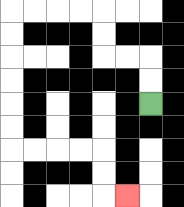{'start': '[6, 4]', 'end': '[5, 8]', 'path_directions': 'U,U,L,L,U,U,L,L,L,L,D,D,D,D,D,D,R,R,R,R,D,D,R', 'path_coordinates': '[[6, 4], [6, 3], [6, 2], [5, 2], [4, 2], [4, 1], [4, 0], [3, 0], [2, 0], [1, 0], [0, 0], [0, 1], [0, 2], [0, 3], [0, 4], [0, 5], [0, 6], [1, 6], [2, 6], [3, 6], [4, 6], [4, 7], [4, 8], [5, 8]]'}